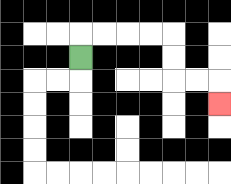{'start': '[3, 2]', 'end': '[9, 4]', 'path_directions': 'U,R,R,R,R,D,D,R,R,D', 'path_coordinates': '[[3, 2], [3, 1], [4, 1], [5, 1], [6, 1], [7, 1], [7, 2], [7, 3], [8, 3], [9, 3], [9, 4]]'}